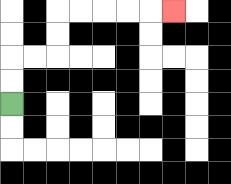{'start': '[0, 4]', 'end': '[7, 0]', 'path_directions': 'U,U,R,R,U,U,R,R,R,R,R', 'path_coordinates': '[[0, 4], [0, 3], [0, 2], [1, 2], [2, 2], [2, 1], [2, 0], [3, 0], [4, 0], [5, 0], [6, 0], [7, 0]]'}